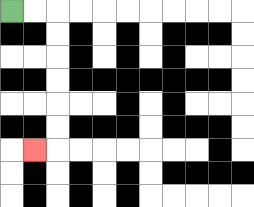{'start': '[0, 0]', 'end': '[1, 6]', 'path_directions': 'R,R,D,D,D,D,D,D,L', 'path_coordinates': '[[0, 0], [1, 0], [2, 0], [2, 1], [2, 2], [2, 3], [2, 4], [2, 5], [2, 6], [1, 6]]'}